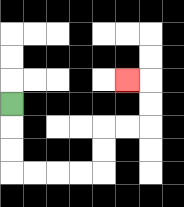{'start': '[0, 4]', 'end': '[5, 3]', 'path_directions': 'D,D,D,R,R,R,R,U,U,R,R,U,U,L', 'path_coordinates': '[[0, 4], [0, 5], [0, 6], [0, 7], [1, 7], [2, 7], [3, 7], [4, 7], [4, 6], [4, 5], [5, 5], [6, 5], [6, 4], [6, 3], [5, 3]]'}